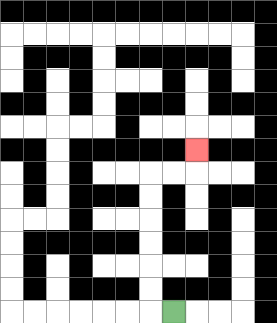{'start': '[7, 13]', 'end': '[8, 6]', 'path_directions': 'L,U,U,U,U,U,U,R,R,U', 'path_coordinates': '[[7, 13], [6, 13], [6, 12], [6, 11], [6, 10], [6, 9], [6, 8], [6, 7], [7, 7], [8, 7], [8, 6]]'}